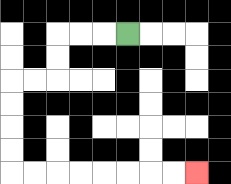{'start': '[5, 1]', 'end': '[8, 7]', 'path_directions': 'L,L,L,D,D,L,L,D,D,D,D,R,R,R,R,R,R,R,R', 'path_coordinates': '[[5, 1], [4, 1], [3, 1], [2, 1], [2, 2], [2, 3], [1, 3], [0, 3], [0, 4], [0, 5], [0, 6], [0, 7], [1, 7], [2, 7], [3, 7], [4, 7], [5, 7], [6, 7], [7, 7], [8, 7]]'}